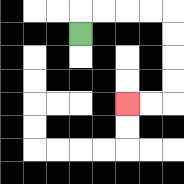{'start': '[3, 1]', 'end': '[5, 4]', 'path_directions': 'U,R,R,R,R,D,D,D,D,L,L', 'path_coordinates': '[[3, 1], [3, 0], [4, 0], [5, 0], [6, 0], [7, 0], [7, 1], [7, 2], [7, 3], [7, 4], [6, 4], [5, 4]]'}